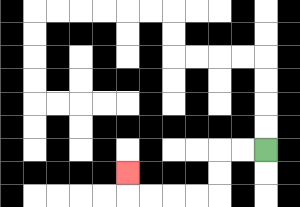{'start': '[11, 6]', 'end': '[5, 7]', 'path_directions': 'L,L,D,D,L,L,L,L,U', 'path_coordinates': '[[11, 6], [10, 6], [9, 6], [9, 7], [9, 8], [8, 8], [7, 8], [6, 8], [5, 8], [5, 7]]'}